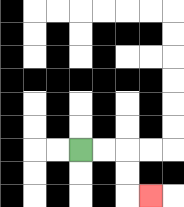{'start': '[3, 6]', 'end': '[6, 8]', 'path_directions': 'R,R,D,D,R', 'path_coordinates': '[[3, 6], [4, 6], [5, 6], [5, 7], [5, 8], [6, 8]]'}